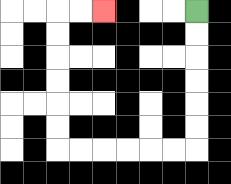{'start': '[8, 0]', 'end': '[4, 0]', 'path_directions': 'D,D,D,D,D,D,L,L,L,L,L,L,U,U,U,U,U,U,R,R', 'path_coordinates': '[[8, 0], [8, 1], [8, 2], [8, 3], [8, 4], [8, 5], [8, 6], [7, 6], [6, 6], [5, 6], [4, 6], [3, 6], [2, 6], [2, 5], [2, 4], [2, 3], [2, 2], [2, 1], [2, 0], [3, 0], [4, 0]]'}